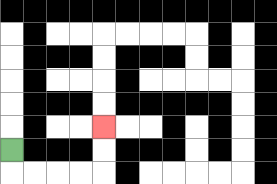{'start': '[0, 6]', 'end': '[4, 5]', 'path_directions': 'D,R,R,R,R,U,U', 'path_coordinates': '[[0, 6], [0, 7], [1, 7], [2, 7], [3, 7], [4, 7], [4, 6], [4, 5]]'}